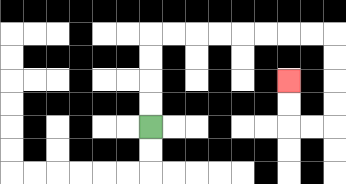{'start': '[6, 5]', 'end': '[12, 3]', 'path_directions': 'U,U,U,U,R,R,R,R,R,R,R,R,D,D,D,D,L,L,U,U', 'path_coordinates': '[[6, 5], [6, 4], [6, 3], [6, 2], [6, 1], [7, 1], [8, 1], [9, 1], [10, 1], [11, 1], [12, 1], [13, 1], [14, 1], [14, 2], [14, 3], [14, 4], [14, 5], [13, 5], [12, 5], [12, 4], [12, 3]]'}